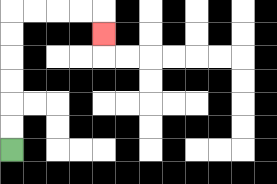{'start': '[0, 6]', 'end': '[4, 1]', 'path_directions': 'U,U,U,U,U,U,R,R,R,R,D', 'path_coordinates': '[[0, 6], [0, 5], [0, 4], [0, 3], [0, 2], [0, 1], [0, 0], [1, 0], [2, 0], [3, 0], [4, 0], [4, 1]]'}